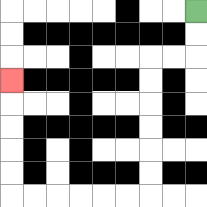{'start': '[8, 0]', 'end': '[0, 3]', 'path_directions': 'D,D,L,L,D,D,D,D,D,D,L,L,L,L,L,L,U,U,U,U,U', 'path_coordinates': '[[8, 0], [8, 1], [8, 2], [7, 2], [6, 2], [6, 3], [6, 4], [6, 5], [6, 6], [6, 7], [6, 8], [5, 8], [4, 8], [3, 8], [2, 8], [1, 8], [0, 8], [0, 7], [0, 6], [0, 5], [0, 4], [0, 3]]'}